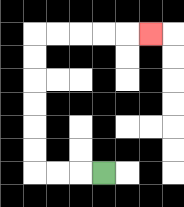{'start': '[4, 7]', 'end': '[6, 1]', 'path_directions': 'L,L,L,U,U,U,U,U,U,R,R,R,R,R', 'path_coordinates': '[[4, 7], [3, 7], [2, 7], [1, 7], [1, 6], [1, 5], [1, 4], [1, 3], [1, 2], [1, 1], [2, 1], [3, 1], [4, 1], [5, 1], [6, 1]]'}